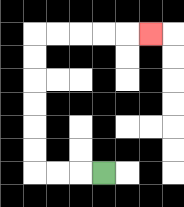{'start': '[4, 7]', 'end': '[6, 1]', 'path_directions': 'L,L,L,U,U,U,U,U,U,R,R,R,R,R', 'path_coordinates': '[[4, 7], [3, 7], [2, 7], [1, 7], [1, 6], [1, 5], [1, 4], [1, 3], [1, 2], [1, 1], [2, 1], [3, 1], [4, 1], [5, 1], [6, 1]]'}